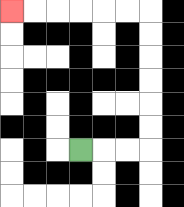{'start': '[3, 6]', 'end': '[0, 0]', 'path_directions': 'R,R,R,U,U,U,U,U,U,L,L,L,L,L,L', 'path_coordinates': '[[3, 6], [4, 6], [5, 6], [6, 6], [6, 5], [6, 4], [6, 3], [6, 2], [6, 1], [6, 0], [5, 0], [4, 0], [3, 0], [2, 0], [1, 0], [0, 0]]'}